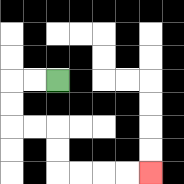{'start': '[2, 3]', 'end': '[6, 7]', 'path_directions': 'L,L,D,D,R,R,D,D,R,R,R,R', 'path_coordinates': '[[2, 3], [1, 3], [0, 3], [0, 4], [0, 5], [1, 5], [2, 5], [2, 6], [2, 7], [3, 7], [4, 7], [5, 7], [6, 7]]'}